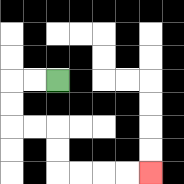{'start': '[2, 3]', 'end': '[6, 7]', 'path_directions': 'L,L,D,D,R,R,D,D,R,R,R,R', 'path_coordinates': '[[2, 3], [1, 3], [0, 3], [0, 4], [0, 5], [1, 5], [2, 5], [2, 6], [2, 7], [3, 7], [4, 7], [5, 7], [6, 7]]'}